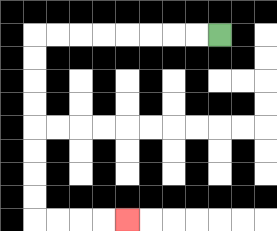{'start': '[9, 1]', 'end': '[5, 9]', 'path_directions': 'L,L,L,L,L,L,L,L,D,D,D,D,D,D,D,D,R,R,R,R', 'path_coordinates': '[[9, 1], [8, 1], [7, 1], [6, 1], [5, 1], [4, 1], [3, 1], [2, 1], [1, 1], [1, 2], [1, 3], [1, 4], [1, 5], [1, 6], [1, 7], [1, 8], [1, 9], [2, 9], [3, 9], [4, 9], [5, 9]]'}